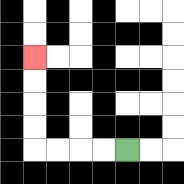{'start': '[5, 6]', 'end': '[1, 2]', 'path_directions': 'L,L,L,L,U,U,U,U', 'path_coordinates': '[[5, 6], [4, 6], [3, 6], [2, 6], [1, 6], [1, 5], [1, 4], [1, 3], [1, 2]]'}